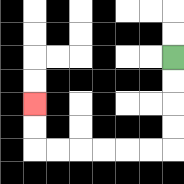{'start': '[7, 2]', 'end': '[1, 4]', 'path_directions': 'D,D,D,D,L,L,L,L,L,L,U,U', 'path_coordinates': '[[7, 2], [7, 3], [7, 4], [7, 5], [7, 6], [6, 6], [5, 6], [4, 6], [3, 6], [2, 6], [1, 6], [1, 5], [1, 4]]'}